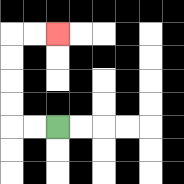{'start': '[2, 5]', 'end': '[2, 1]', 'path_directions': 'L,L,U,U,U,U,R,R', 'path_coordinates': '[[2, 5], [1, 5], [0, 5], [0, 4], [0, 3], [0, 2], [0, 1], [1, 1], [2, 1]]'}